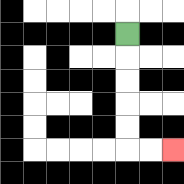{'start': '[5, 1]', 'end': '[7, 6]', 'path_directions': 'D,D,D,D,D,R,R', 'path_coordinates': '[[5, 1], [5, 2], [5, 3], [5, 4], [5, 5], [5, 6], [6, 6], [7, 6]]'}